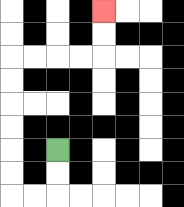{'start': '[2, 6]', 'end': '[4, 0]', 'path_directions': 'D,D,L,L,U,U,U,U,U,U,R,R,R,R,U,U', 'path_coordinates': '[[2, 6], [2, 7], [2, 8], [1, 8], [0, 8], [0, 7], [0, 6], [0, 5], [0, 4], [0, 3], [0, 2], [1, 2], [2, 2], [3, 2], [4, 2], [4, 1], [4, 0]]'}